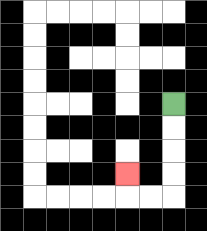{'start': '[7, 4]', 'end': '[5, 7]', 'path_directions': 'D,D,D,D,L,L,U', 'path_coordinates': '[[7, 4], [7, 5], [7, 6], [7, 7], [7, 8], [6, 8], [5, 8], [5, 7]]'}